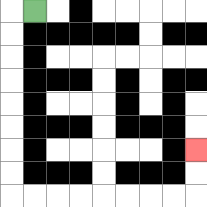{'start': '[1, 0]', 'end': '[8, 6]', 'path_directions': 'L,D,D,D,D,D,D,D,D,R,R,R,R,R,R,R,R,U,U', 'path_coordinates': '[[1, 0], [0, 0], [0, 1], [0, 2], [0, 3], [0, 4], [0, 5], [0, 6], [0, 7], [0, 8], [1, 8], [2, 8], [3, 8], [4, 8], [5, 8], [6, 8], [7, 8], [8, 8], [8, 7], [8, 6]]'}